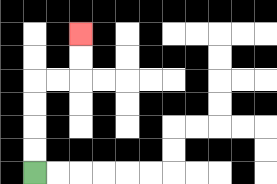{'start': '[1, 7]', 'end': '[3, 1]', 'path_directions': 'U,U,U,U,R,R,U,U', 'path_coordinates': '[[1, 7], [1, 6], [1, 5], [1, 4], [1, 3], [2, 3], [3, 3], [3, 2], [3, 1]]'}